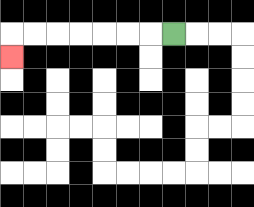{'start': '[7, 1]', 'end': '[0, 2]', 'path_directions': 'L,L,L,L,L,L,L,D', 'path_coordinates': '[[7, 1], [6, 1], [5, 1], [4, 1], [3, 1], [2, 1], [1, 1], [0, 1], [0, 2]]'}